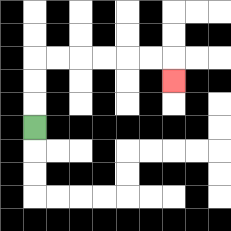{'start': '[1, 5]', 'end': '[7, 3]', 'path_directions': 'U,U,U,R,R,R,R,R,R,D', 'path_coordinates': '[[1, 5], [1, 4], [1, 3], [1, 2], [2, 2], [3, 2], [4, 2], [5, 2], [6, 2], [7, 2], [7, 3]]'}